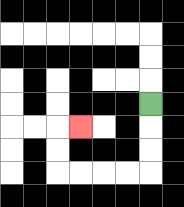{'start': '[6, 4]', 'end': '[3, 5]', 'path_directions': 'D,D,D,L,L,L,L,U,U,R', 'path_coordinates': '[[6, 4], [6, 5], [6, 6], [6, 7], [5, 7], [4, 7], [3, 7], [2, 7], [2, 6], [2, 5], [3, 5]]'}